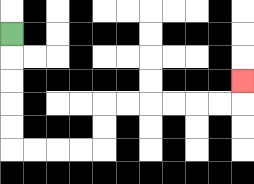{'start': '[0, 1]', 'end': '[10, 3]', 'path_directions': 'D,D,D,D,D,R,R,R,R,U,U,R,R,R,R,R,R,U', 'path_coordinates': '[[0, 1], [0, 2], [0, 3], [0, 4], [0, 5], [0, 6], [1, 6], [2, 6], [3, 6], [4, 6], [4, 5], [4, 4], [5, 4], [6, 4], [7, 4], [8, 4], [9, 4], [10, 4], [10, 3]]'}